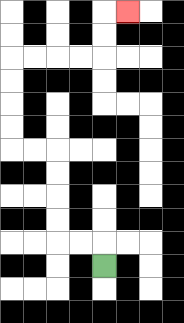{'start': '[4, 11]', 'end': '[5, 0]', 'path_directions': 'U,L,L,U,U,U,U,L,L,U,U,U,U,R,R,R,R,U,U,R', 'path_coordinates': '[[4, 11], [4, 10], [3, 10], [2, 10], [2, 9], [2, 8], [2, 7], [2, 6], [1, 6], [0, 6], [0, 5], [0, 4], [0, 3], [0, 2], [1, 2], [2, 2], [3, 2], [4, 2], [4, 1], [4, 0], [5, 0]]'}